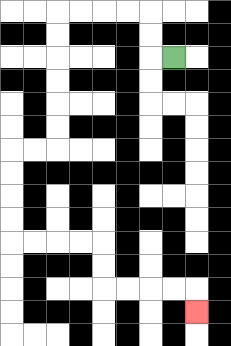{'start': '[7, 2]', 'end': '[8, 13]', 'path_directions': 'L,U,U,L,L,L,L,D,D,D,D,D,D,L,L,D,D,D,D,R,R,R,R,D,D,R,R,R,R,D', 'path_coordinates': '[[7, 2], [6, 2], [6, 1], [6, 0], [5, 0], [4, 0], [3, 0], [2, 0], [2, 1], [2, 2], [2, 3], [2, 4], [2, 5], [2, 6], [1, 6], [0, 6], [0, 7], [0, 8], [0, 9], [0, 10], [1, 10], [2, 10], [3, 10], [4, 10], [4, 11], [4, 12], [5, 12], [6, 12], [7, 12], [8, 12], [8, 13]]'}